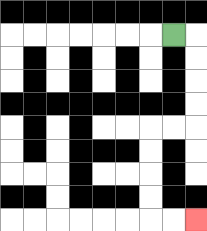{'start': '[7, 1]', 'end': '[8, 9]', 'path_directions': 'R,D,D,D,D,L,L,D,D,D,D,R,R', 'path_coordinates': '[[7, 1], [8, 1], [8, 2], [8, 3], [8, 4], [8, 5], [7, 5], [6, 5], [6, 6], [6, 7], [6, 8], [6, 9], [7, 9], [8, 9]]'}